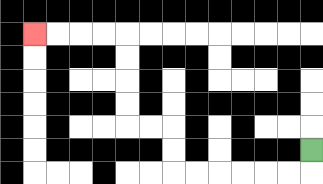{'start': '[13, 6]', 'end': '[1, 1]', 'path_directions': 'D,L,L,L,L,L,L,U,U,L,L,U,U,U,U,L,L,L,L', 'path_coordinates': '[[13, 6], [13, 7], [12, 7], [11, 7], [10, 7], [9, 7], [8, 7], [7, 7], [7, 6], [7, 5], [6, 5], [5, 5], [5, 4], [5, 3], [5, 2], [5, 1], [4, 1], [3, 1], [2, 1], [1, 1]]'}